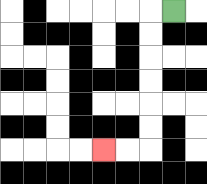{'start': '[7, 0]', 'end': '[4, 6]', 'path_directions': 'L,D,D,D,D,D,D,L,L', 'path_coordinates': '[[7, 0], [6, 0], [6, 1], [6, 2], [6, 3], [6, 4], [6, 5], [6, 6], [5, 6], [4, 6]]'}